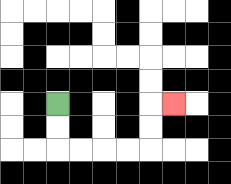{'start': '[2, 4]', 'end': '[7, 4]', 'path_directions': 'D,D,R,R,R,R,U,U,R', 'path_coordinates': '[[2, 4], [2, 5], [2, 6], [3, 6], [4, 6], [5, 6], [6, 6], [6, 5], [6, 4], [7, 4]]'}